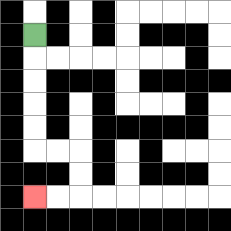{'start': '[1, 1]', 'end': '[1, 8]', 'path_directions': 'D,D,D,D,D,R,R,D,D,L,L', 'path_coordinates': '[[1, 1], [1, 2], [1, 3], [1, 4], [1, 5], [1, 6], [2, 6], [3, 6], [3, 7], [3, 8], [2, 8], [1, 8]]'}